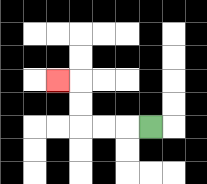{'start': '[6, 5]', 'end': '[2, 3]', 'path_directions': 'L,L,L,U,U,L', 'path_coordinates': '[[6, 5], [5, 5], [4, 5], [3, 5], [3, 4], [3, 3], [2, 3]]'}